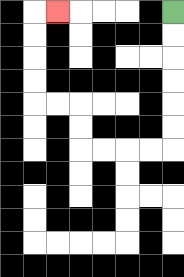{'start': '[7, 0]', 'end': '[2, 0]', 'path_directions': 'D,D,D,D,D,D,L,L,L,L,U,U,L,L,U,U,U,U,R', 'path_coordinates': '[[7, 0], [7, 1], [7, 2], [7, 3], [7, 4], [7, 5], [7, 6], [6, 6], [5, 6], [4, 6], [3, 6], [3, 5], [3, 4], [2, 4], [1, 4], [1, 3], [1, 2], [1, 1], [1, 0], [2, 0]]'}